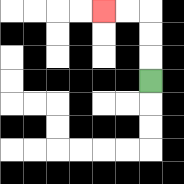{'start': '[6, 3]', 'end': '[4, 0]', 'path_directions': 'U,U,U,L,L', 'path_coordinates': '[[6, 3], [6, 2], [6, 1], [6, 0], [5, 0], [4, 0]]'}